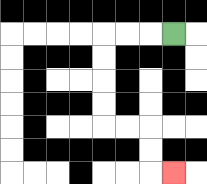{'start': '[7, 1]', 'end': '[7, 7]', 'path_directions': 'L,L,L,D,D,D,D,R,R,D,D,R', 'path_coordinates': '[[7, 1], [6, 1], [5, 1], [4, 1], [4, 2], [4, 3], [4, 4], [4, 5], [5, 5], [6, 5], [6, 6], [6, 7], [7, 7]]'}